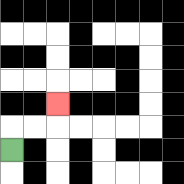{'start': '[0, 6]', 'end': '[2, 4]', 'path_directions': 'U,R,R,U', 'path_coordinates': '[[0, 6], [0, 5], [1, 5], [2, 5], [2, 4]]'}